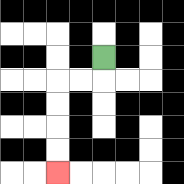{'start': '[4, 2]', 'end': '[2, 7]', 'path_directions': 'D,L,L,D,D,D,D', 'path_coordinates': '[[4, 2], [4, 3], [3, 3], [2, 3], [2, 4], [2, 5], [2, 6], [2, 7]]'}